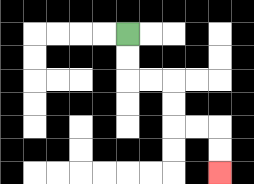{'start': '[5, 1]', 'end': '[9, 7]', 'path_directions': 'D,D,R,R,D,D,R,R,D,D', 'path_coordinates': '[[5, 1], [5, 2], [5, 3], [6, 3], [7, 3], [7, 4], [7, 5], [8, 5], [9, 5], [9, 6], [9, 7]]'}